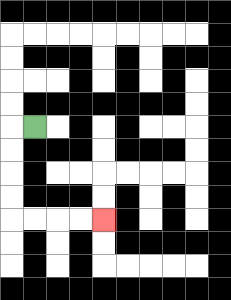{'start': '[1, 5]', 'end': '[4, 9]', 'path_directions': 'L,D,D,D,D,R,R,R,R', 'path_coordinates': '[[1, 5], [0, 5], [0, 6], [0, 7], [0, 8], [0, 9], [1, 9], [2, 9], [3, 9], [4, 9]]'}